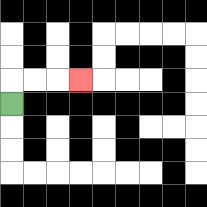{'start': '[0, 4]', 'end': '[3, 3]', 'path_directions': 'U,R,R,R', 'path_coordinates': '[[0, 4], [0, 3], [1, 3], [2, 3], [3, 3]]'}